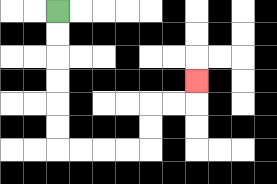{'start': '[2, 0]', 'end': '[8, 3]', 'path_directions': 'D,D,D,D,D,D,R,R,R,R,U,U,R,R,U', 'path_coordinates': '[[2, 0], [2, 1], [2, 2], [2, 3], [2, 4], [2, 5], [2, 6], [3, 6], [4, 6], [5, 6], [6, 6], [6, 5], [6, 4], [7, 4], [8, 4], [8, 3]]'}